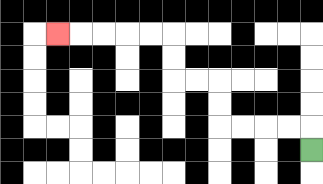{'start': '[13, 6]', 'end': '[2, 1]', 'path_directions': 'U,L,L,L,L,U,U,L,L,U,U,L,L,L,L,L', 'path_coordinates': '[[13, 6], [13, 5], [12, 5], [11, 5], [10, 5], [9, 5], [9, 4], [9, 3], [8, 3], [7, 3], [7, 2], [7, 1], [6, 1], [5, 1], [4, 1], [3, 1], [2, 1]]'}